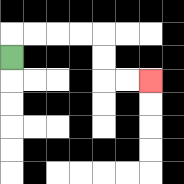{'start': '[0, 2]', 'end': '[6, 3]', 'path_directions': 'U,R,R,R,R,D,D,R,R', 'path_coordinates': '[[0, 2], [0, 1], [1, 1], [2, 1], [3, 1], [4, 1], [4, 2], [4, 3], [5, 3], [6, 3]]'}